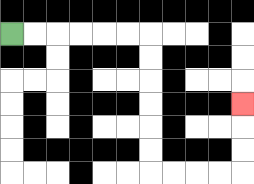{'start': '[0, 1]', 'end': '[10, 4]', 'path_directions': 'R,R,R,R,R,R,D,D,D,D,D,D,R,R,R,R,U,U,U', 'path_coordinates': '[[0, 1], [1, 1], [2, 1], [3, 1], [4, 1], [5, 1], [6, 1], [6, 2], [6, 3], [6, 4], [6, 5], [6, 6], [6, 7], [7, 7], [8, 7], [9, 7], [10, 7], [10, 6], [10, 5], [10, 4]]'}